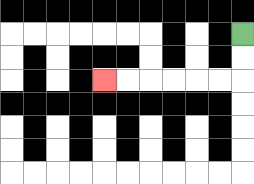{'start': '[10, 1]', 'end': '[4, 3]', 'path_directions': 'D,D,L,L,L,L,L,L', 'path_coordinates': '[[10, 1], [10, 2], [10, 3], [9, 3], [8, 3], [7, 3], [6, 3], [5, 3], [4, 3]]'}